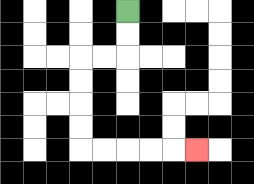{'start': '[5, 0]', 'end': '[8, 6]', 'path_directions': 'D,D,L,L,D,D,D,D,R,R,R,R,R', 'path_coordinates': '[[5, 0], [5, 1], [5, 2], [4, 2], [3, 2], [3, 3], [3, 4], [3, 5], [3, 6], [4, 6], [5, 6], [6, 6], [7, 6], [8, 6]]'}